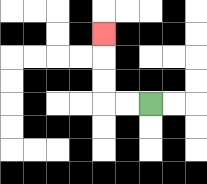{'start': '[6, 4]', 'end': '[4, 1]', 'path_directions': 'L,L,U,U,U', 'path_coordinates': '[[6, 4], [5, 4], [4, 4], [4, 3], [4, 2], [4, 1]]'}